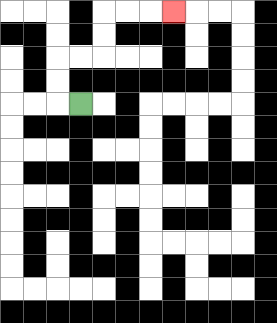{'start': '[3, 4]', 'end': '[7, 0]', 'path_directions': 'L,U,U,R,R,U,U,R,R,R', 'path_coordinates': '[[3, 4], [2, 4], [2, 3], [2, 2], [3, 2], [4, 2], [4, 1], [4, 0], [5, 0], [6, 0], [7, 0]]'}